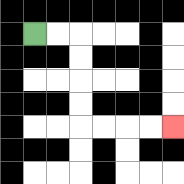{'start': '[1, 1]', 'end': '[7, 5]', 'path_directions': 'R,R,D,D,D,D,R,R,R,R', 'path_coordinates': '[[1, 1], [2, 1], [3, 1], [3, 2], [3, 3], [3, 4], [3, 5], [4, 5], [5, 5], [6, 5], [7, 5]]'}